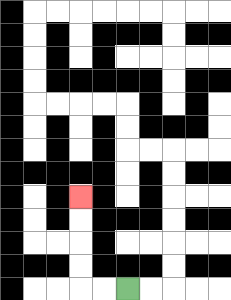{'start': '[5, 12]', 'end': '[3, 8]', 'path_directions': 'L,L,U,U,U,U', 'path_coordinates': '[[5, 12], [4, 12], [3, 12], [3, 11], [3, 10], [3, 9], [3, 8]]'}